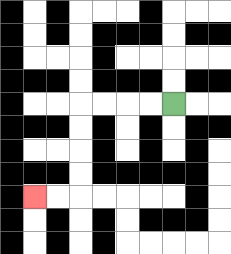{'start': '[7, 4]', 'end': '[1, 8]', 'path_directions': 'L,L,L,L,D,D,D,D,L,L', 'path_coordinates': '[[7, 4], [6, 4], [5, 4], [4, 4], [3, 4], [3, 5], [3, 6], [3, 7], [3, 8], [2, 8], [1, 8]]'}